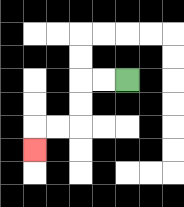{'start': '[5, 3]', 'end': '[1, 6]', 'path_directions': 'L,L,D,D,L,L,D', 'path_coordinates': '[[5, 3], [4, 3], [3, 3], [3, 4], [3, 5], [2, 5], [1, 5], [1, 6]]'}